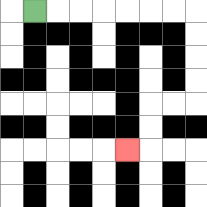{'start': '[1, 0]', 'end': '[5, 6]', 'path_directions': 'R,R,R,R,R,R,R,D,D,D,D,L,L,D,D,L', 'path_coordinates': '[[1, 0], [2, 0], [3, 0], [4, 0], [5, 0], [6, 0], [7, 0], [8, 0], [8, 1], [8, 2], [8, 3], [8, 4], [7, 4], [6, 4], [6, 5], [6, 6], [5, 6]]'}